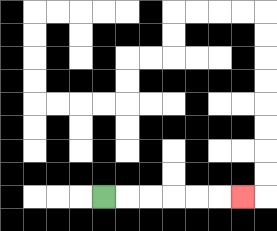{'start': '[4, 8]', 'end': '[10, 8]', 'path_directions': 'R,R,R,R,R,R', 'path_coordinates': '[[4, 8], [5, 8], [6, 8], [7, 8], [8, 8], [9, 8], [10, 8]]'}